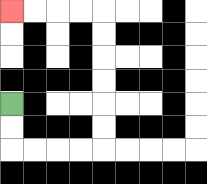{'start': '[0, 4]', 'end': '[0, 0]', 'path_directions': 'D,D,R,R,R,R,U,U,U,U,U,U,L,L,L,L', 'path_coordinates': '[[0, 4], [0, 5], [0, 6], [1, 6], [2, 6], [3, 6], [4, 6], [4, 5], [4, 4], [4, 3], [4, 2], [4, 1], [4, 0], [3, 0], [2, 0], [1, 0], [0, 0]]'}